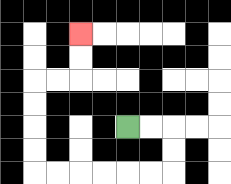{'start': '[5, 5]', 'end': '[3, 1]', 'path_directions': 'R,R,D,D,L,L,L,L,L,L,U,U,U,U,R,R,U,U', 'path_coordinates': '[[5, 5], [6, 5], [7, 5], [7, 6], [7, 7], [6, 7], [5, 7], [4, 7], [3, 7], [2, 7], [1, 7], [1, 6], [1, 5], [1, 4], [1, 3], [2, 3], [3, 3], [3, 2], [3, 1]]'}